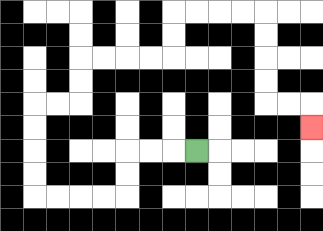{'start': '[8, 6]', 'end': '[13, 5]', 'path_directions': 'L,L,L,D,D,L,L,L,L,U,U,U,U,R,R,U,U,R,R,R,R,U,U,R,R,R,R,D,D,D,D,R,R,D', 'path_coordinates': '[[8, 6], [7, 6], [6, 6], [5, 6], [5, 7], [5, 8], [4, 8], [3, 8], [2, 8], [1, 8], [1, 7], [1, 6], [1, 5], [1, 4], [2, 4], [3, 4], [3, 3], [3, 2], [4, 2], [5, 2], [6, 2], [7, 2], [7, 1], [7, 0], [8, 0], [9, 0], [10, 0], [11, 0], [11, 1], [11, 2], [11, 3], [11, 4], [12, 4], [13, 4], [13, 5]]'}